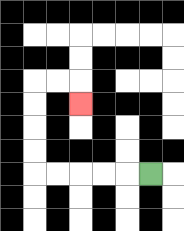{'start': '[6, 7]', 'end': '[3, 4]', 'path_directions': 'L,L,L,L,L,U,U,U,U,R,R,D', 'path_coordinates': '[[6, 7], [5, 7], [4, 7], [3, 7], [2, 7], [1, 7], [1, 6], [1, 5], [1, 4], [1, 3], [2, 3], [3, 3], [3, 4]]'}